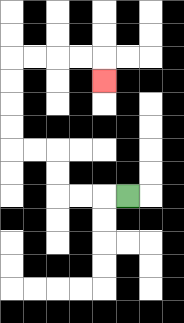{'start': '[5, 8]', 'end': '[4, 3]', 'path_directions': 'L,L,L,U,U,L,L,U,U,U,U,R,R,R,R,D', 'path_coordinates': '[[5, 8], [4, 8], [3, 8], [2, 8], [2, 7], [2, 6], [1, 6], [0, 6], [0, 5], [0, 4], [0, 3], [0, 2], [1, 2], [2, 2], [3, 2], [4, 2], [4, 3]]'}